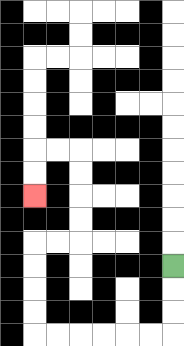{'start': '[7, 11]', 'end': '[1, 8]', 'path_directions': 'D,D,D,L,L,L,L,L,L,U,U,U,U,R,R,U,U,U,U,L,L,D,D', 'path_coordinates': '[[7, 11], [7, 12], [7, 13], [7, 14], [6, 14], [5, 14], [4, 14], [3, 14], [2, 14], [1, 14], [1, 13], [1, 12], [1, 11], [1, 10], [2, 10], [3, 10], [3, 9], [3, 8], [3, 7], [3, 6], [2, 6], [1, 6], [1, 7], [1, 8]]'}